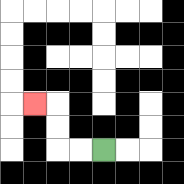{'start': '[4, 6]', 'end': '[1, 4]', 'path_directions': 'L,L,U,U,L', 'path_coordinates': '[[4, 6], [3, 6], [2, 6], [2, 5], [2, 4], [1, 4]]'}